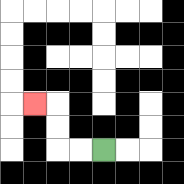{'start': '[4, 6]', 'end': '[1, 4]', 'path_directions': 'L,L,U,U,L', 'path_coordinates': '[[4, 6], [3, 6], [2, 6], [2, 5], [2, 4], [1, 4]]'}